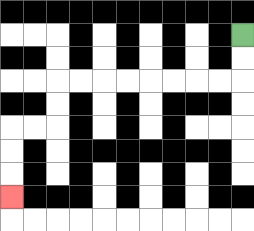{'start': '[10, 1]', 'end': '[0, 8]', 'path_directions': 'D,D,L,L,L,L,L,L,L,L,D,D,L,L,D,D,D', 'path_coordinates': '[[10, 1], [10, 2], [10, 3], [9, 3], [8, 3], [7, 3], [6, 3], [5, 3], [4, 3], [3, 3], [2, 3], [2, 4], [2, 5], [1, 5], [0, 5], [0, 6], [0, 7], [0, 8]]'}